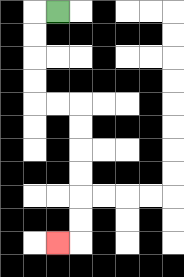{'start': '[2, 0]', 'end': '[2, 10]', 'path_directions': 'L,D,D,D,D,R,R,D,D,D,D,D,D,L', 'path_coordinates': '[[2, 0], [1, 0], [1, 1], [1, 2], [1, 3], [1, 4], [2, 4], [3, 4], [3, 5], [3, 6], [3, 7], [3, 8], [3, 9], [3, 10], [2, 10]]'}